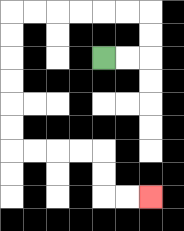{'start': '[4, 2]', 'end': '[6, 8]', 'path_directions': 'R,R,U,U,L,L,L,L,L,L,D,D,D,D,D,D,R,R,R,R,D,D,R,R', 'path_coordinates': '[[4, 2], [5, 2], [6, 2], [6, 1], [6, 0], [5, 0], [4, 0], [3, 0], [2, 0], [1, 0], [0, 0], [0, 1], [0, 2], [0, 3], [0, 4], [0, 5], [0, 6], [1, 6], [2, 6], [3, 6], [4, 6], [4, 7], [4, 8], [5, 8], [6, 8]]'}